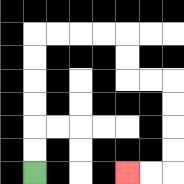{'start': '[1, 7]', 'end': '[5, 7]', 'path_directions': 'U,U,U,U,U,U,R,R,R,R,D,D,R,R,D,D,D,D,L,L', 'path_coordinates': '[[1, 7], [1, 6], [1, 5], [1, 4], [1, 3], [1, 2], [1, 1], [2, 1], [3, 1], [4, 1], [5, 1], [5, 2], [5, 3], [6, 3], [7, 3], [7, 4], [7, 5], [7, 6], [7, 7], [6, 7], [5, 7]]'}